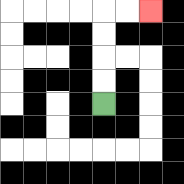{'start': '[4, 4]', 'end': '[6, 0]', 'path_directions': 'U,U,U,U,R,R', 'path_coordinates': '[[4, 4], [4, 3], [4, 2], [4, 1], [4, 0], [5, 0], [6, 0]]'}